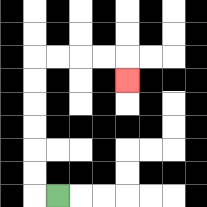{'start': '[2, 8]', 'end': '[5, 3]', 'path_directions': 'L,U,U,U,U,U,U,R,R,R,R,D', 'path_coordinates': '[[2, 8], [1, 8], [1, 7], [1, 6], [1, 5], [1, 4], [1, 3], [1, 2], [2, 2], [3, 2], [4, 2], [5, 2], [5, 3]]'}